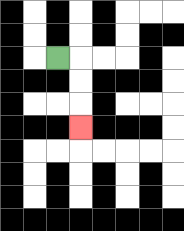{'start': '[2, 2]', 'end': '[3, 5]', 'path_directions': 'R,D,D,D', 'path_coordinates': '[[2, 2], [3, 2], [3, 3], [3, 4], [3, 5]]'}